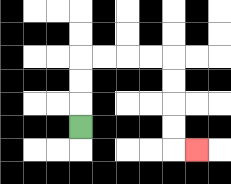{'start': '[3, 5]', 'end': '[8, 6]', 'path_directions': 'U,U,U,R,R,R,R,D,D,D,D,R', 'path_coordinates': '[[3, 5], [3, 4], [3, 3], [3, 2], [4, 2], [5, 2], [6, 2], [7, 2], [7, 3], [7, 4], [7, 5], [7, 6], [8, 6]]'}